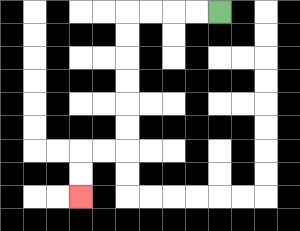{'start': '[9, 0]', 'end': '[3, 8]', 'path_directions': 'L,L,L,L,D,D,D,D,D,D,L,L,D,D', 'path_coordinates': '[[9, 0], [8, 0], [7, 0], [6, 0], [5, 0], [5, 1], [5, 2], [5, 3], [5, 4], [5, 5], [5, 6], [4, 6], [3, 6], [3, 7], [3, 8]]'}